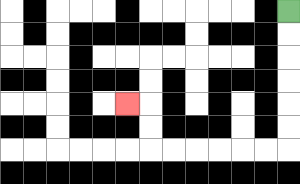{'start': '[12, 0]', 'end': '[5, 4]', 'path_directions': 'D,D,D,D,D,D,L,L,L,L,L,L,U,U,L', 'path_coordinates': '[[12, 0], [12, 1], [12, 2], [12, 3], [12, 4], [12, 5], [12, 6], [11, 6], [10, 6], [9, 6], [8, 6], [7, 6], [6, 6], [6, 5], [6, 4], [5, 4]]'}